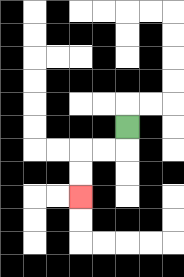{'start': '[5, 5]', 'end': '[3, 8]', 'path_directions': 'D,L,L,D,D', 'path_coordinates': '[[5, 5], [5, 6], [4, 6], [3, 6], [3, 7], [3, 8]]'}